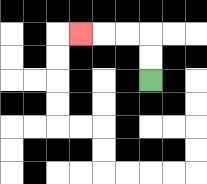{'start': '[6, 3]', 'end': '[3, 1]', 'path_directions': 'U,U,L,L,L', 'path_coordinates': '[[6, 3], [6, 2], [6, 1], [5, 1], [4, 1], [3, 1]]'}